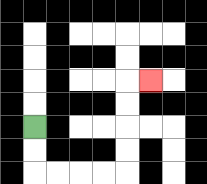{'start': '[1, 5]', 'end': '[6, 3]', 'path_directions': 'D,D,R,R,R,R,U,U,U,U,R', 'path_coordinates': '[[1, 5], [1, 6], [1, 7], [2, 7], [3, 7], [4, 7], [5, 7], [5, 6], [5, 5], [5, 4], [5, 3], [6, 3]]'}